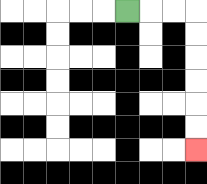{'start': '[5, 0]', 'end': '[8, 6]', 'path_directions': 'R,R,R,D,D,D,D,D,D', 'path_coordinates': '[[5, 0], [6, 0], [7, 0], [8, 0], [8, 1], [8, 2], [8, 3], [8, 4], [8, 5], [8, 6]]'}